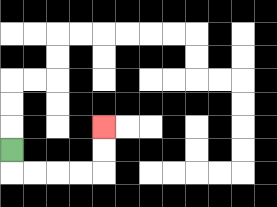{'start': '[0, 6]', 'end': '[4, 5]', 'path_directions': 'D,R,R,R,R,U,U', 'path_coordinates': '[[0, 6], [0, 7], [1, 7], [2, 7], [3, 7], [4, 7], [4, 6], [4, 5]]'}